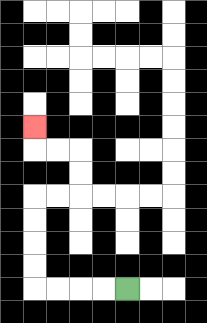{'start': '[5, 12]', 'end': '[1, 5]', 'path_directions': 'L,L,L,L,U,U,U,U,R,R,U,U,L,L,U', 'path_coordinates': '[[5, 12], [4, 12], [3, 12], [2, 12], [1, 12], [1, 11], [1, 10], [1, 9], [1, 8], [2, 8], [3, 8], [3, 7], [3, 6], [2, 6], [1, 6], [1, 5]]'}